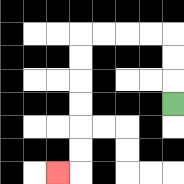{'start': '[7, 4]', 'end': '[2, 7]', 'path_directions': 'U,U,U,L,L,L,L,D,D,D,D,D,D,L', 'path_coordinates': '[[7, 4], [7, 3], [7, 2], [7, 1], [6, 1], [5, 1], [4, 1], [3, 1], [3, 2], [3, 3], [3, 4], [3, 5], [3, 6], [3, 7], [2, 7]]'}